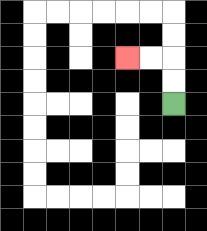{'start': '[7, 4]', 'end': '[5, 2]', 'path_directions': 'U,U,L,L', 'path_coordinates': '[[7, 4], [7, 3], [7, 2], [6, 2], [5, 2]]'}